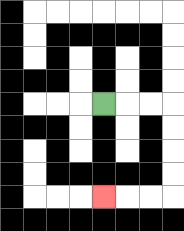{'start': '[4, 4]', 'end': '[4, 8]', 'path_directions': 'R,R,R,D,D,D,D,L,L,L', 'path_coordinates': '[[4, 4], [5, 4], [6, 4], [7, 4], [7, 5], [7, 6], [7, 7], [7, 8], [6, 8], [5, 8], [4, 8]]'}